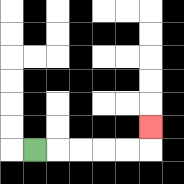{'start': '[1, 6]', 'end': '[6, 5]', 'path_directions': 'R,R,R,R,R,U', 'path_coordinates': '[[1, 6], [2, 6], [3, 6], [4, 6], [5, 6], [6, 6], [6, 5]]'}